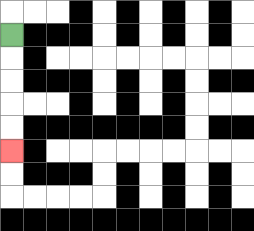{'start': '[0, 1]', 'end': '[0, 6]', 'path_directions': 'D,D,D,D,D', 'path_coordinates': '[[0, 1], [0, 2], [0, 3], [0, 4], [0, 5], [0, 6]]'}